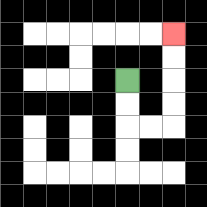{'start': '[5, 3]', 'end': '[7, 1]', 'path_directions': 'D,D,R,R,U,U,U,U', 'path_coordinates': '[[5, 3], [5, 4], [5, 5], [6, 5], [7, 5], [7, 4], [7, 3], [7, 2], [7, 1]]'}